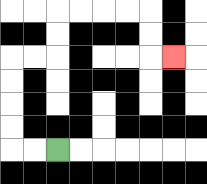{'start': '[2, 6]', 'end': '[7, 2]', 'path_directions': 'L,L,U,U,U,U,R,R,U,U,R,R,R,R,D,D,R', 'path_coordinates': '[[2, 6], [1, 6], [0, 6], [0, 5], [0, 4], [0, 3], [0, 2], [1, 2], [2, 2], [2, 1], [2, 0], [3, 0], [4, 0], [5, 0], [6, 0], [6, 1], [6, 2], [7, 2]]'}